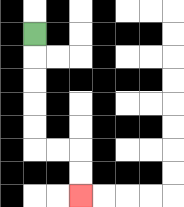{'start': '[1, 1]', 'end': '[3, 8]', 'path_directions': 'D,D,D,D,D,R,R,D,D', 'path_coordinates': '[[1, 1], [1, 2], [1, 3], [1, 4], [1, 5], [1, 6], [2, 6], [3, 6], [3, 7], [3, 8]]'}